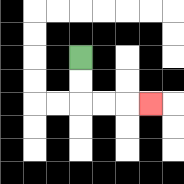{'start': '[3, 2]', 'end': '[6, 4]', 'path_directions': 'D,D,R,R,R', 'path_coordinates': '[[3, 2], [3, 3], [3, 4], [4, 4], [5, 4], [6, 4]]'}